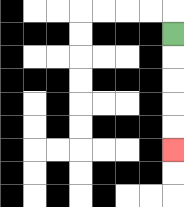{'start': '[7, 1]', 'end': '[7, 6]', 'path_directions': 'D,D,D,D,D', 'path_coordinates': '[[7, 1], [7, 2], [7, 3], [7, 4], [7, 5], [7, 6]]'}